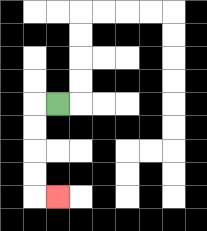{'start': '[2, 4]', 'end': '[2, 8]', 'path_directions': 'L,D,D,D,D,R', 'path_coordinates': '[[2, 4], [1, 4], [1, 5], [1, 6], [1, 7], [1, 8], [2, 8]]'}